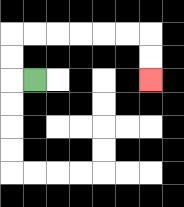{'start': '[1, 3]', 'end': '[6, 3]', 'path_directions': 'L,U,U,R,R,R,R,R,R,D,D', 'path_coordinates': '[[1, 3], [0, 3], [0, 2], [0, 1], [1, 1], [2, 1], [3, 1], [4, 1], [5, 1], [6, 1], [6, 2], [6, 3]]'}